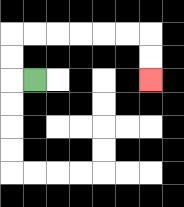{'start': '[1, 3]', 'end': '[6, 3]', 'path_directions': 'L,U,U,R,R,R,R,R,R,D,D', 'path_coordinates': '[[1, 3], [0, 3], [0, 2], [0, 1], [1, 1], [2, 1], [3, 1], [4, 1], [5, 1], [6, 1], [6, 2], [6, 3]]'}